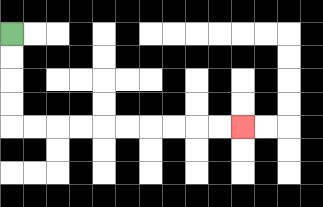{'start': '[0, 1]', 'end': '[10, 5]', 'path_directions': 'D,D,D,D,R,R,R,R,R,R,R,R,R,R', 'path_coordinates': '[[0, 1], [0, 2], [0, 3], [0, 4], [0, 5], [1, 5], [2, 5], [3, 5], [4, 5], [5, 5], [6, 5], [7, 5], [8, 5], [9, 5], [10, 5]]'}